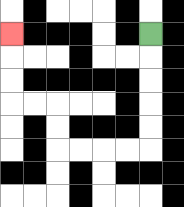{'start': '[6, 1]', 'end': '[0, 1]', 'path_directions': 'D,D,D,D,D,L,L,L,L,U,U,L,L,U,U,U', 'path_coordinates': '[[6, 1], [6, 2], [6, 3], [6, 4], [6, 5], [6, 6], [5, 6], [4, 6], [3, 6], [2, 6], [2, 5], [2, 4], [1, 4], [0, 4], [0, 3], [0, 2], [0, 1]]'}